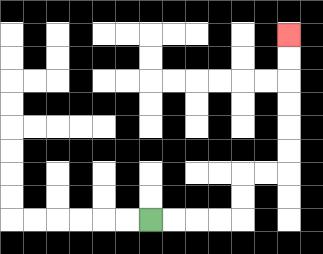{'start': '[6, 9]', 'end': '[12, 1]', 'path_directions': 'R,R,R,R,U,U,R,R,U,U,U,U,U,U', 'path_coordinates': '[[6, 9], [7, 9], [8, 9], [9, 9], [10, 9], [10, 8], [10, 7], [11, 7], [12, 7], [12, 6], [12, 5], [12, 4], [12, 3], [12, 2], [12, 1]]'}